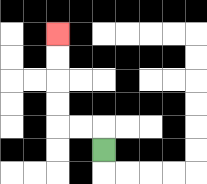{'start': '[4, 6]', 'end': '[2, 1]', 'path_directions': 'U,L,L,U,U,U,U', 'path_coordinates': '[[4, 6], [4, 5], [3, 5], [2, 5], [2, 4], [2, 3], [2, 2], [2, 1]]'}